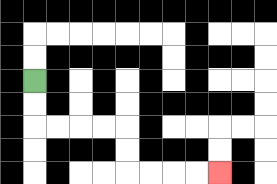{'start': '[1, 3]', 'end': '[9, 7]', 'path_directions': 'D,D,R,R,R,R,D,D,R,R,R,R', 'path_coordinates': '[[1, 3], [1, 4], [1, 5], [2, 5], [3, 5], [4, 5], [5, 5], [5, 6], [5, 7], [6, 7], [7, 7], [8, 7], [9, 7]]'}